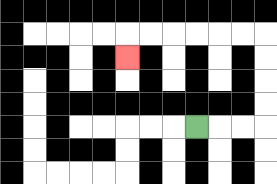{'start': '[8, 5]', 'end': '[5, 2]', 'path_directions': 'R,R,R,U,U,U,U,L,L,L,L,L,L,D', 'path_coordinates': '[[8, 5], [9, 5], [10, 5], [11, 5], [11, 4], [11, 3], [11, 2], [11, 1], [10, 1], [9, 1], [8, 1], [7, 1], [6, 1], [5, 1], [5, 2]]'}